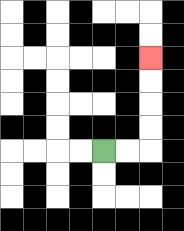{'start': '[4, 6]', 'end': '[6, 2]', 'path_directions': 'R,R,U,U,U,U', 'path_coordinates': '[[4, 6], [5, 6], [6, 6], [6, 5], [6, 4], [6, 3], [6, 2]]'}